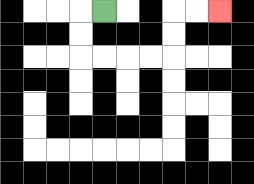{'start': '[4, 0]', 'end': '[9, 0]', 'path_directions': 'L,D,D,R,R,R,R,U,U,R,R', 'path_coordinates': '[[4, 0], [3, 0], [3, 1], [3, 2], [4, 2], [5, 2], [6, 2], [7, 2], [7, 1], [7, 0], [8, 0], [9, 0]]'}